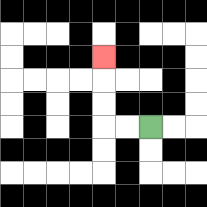{'start': '[6, 5]', 'end': '[4, 2]', 'path_directions': 'L,L,U,U,U', 'path_coordinates': '[[6, 5], [5, 5], [4, 5], [4, 4], [4, 3], [4, 2]]'}